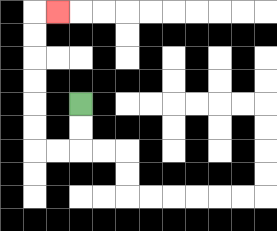{'start': '[3, 4]', 'end': '[2, 0]', 'path_directions': 'D,D,L,L,U,U,U,U,U,U,R', 'path_coordinates': '[[3, 4], [3, 5], [3, 6], [2, 6], [1, 6], [1, 5], [1, 4], [1, 3], [1, 2], [1, 1], [1, 0], [2, 0]]'}